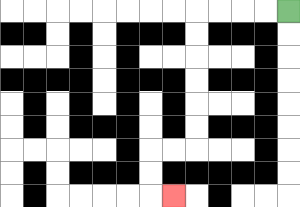{'start': '[12, 0]', 'end': '[7, 8]', 'path_directions': 'L,L,L,L,D,D,D,D,D,D,L,L,D,D,R', 'path_coordinates': '[[12, 0], [11, 0], [10, 0], [9, 0], [8, 0], [8, 1], [8, 2], [8, 3], [8, 4], [8, 5], [8, 6], [7, 6], [6, 6], [6, 7], [6, 8], [7, 8]]'}